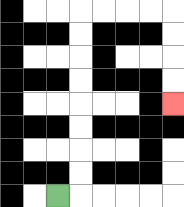{'start': '[2, 8]', 'end': '[7, 4]', 'path_directions': 'R,U,U,U,U,U,U,U,U,R,R,R,R,D,D,D,D', 'path_coordinates': '[[2, 8], [3, 8], [3, 7], [3, 6], [3, 5], [3, 4], [3, 3], [3, 2], [3, 1], [3, 0], [4, 0], [5, 0], [6, 0], [7, 0], [7, 1], [7, 2], [7, 3], [7, 4]]'}